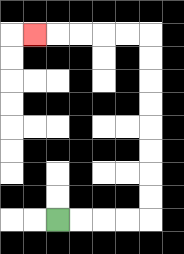{'start': '[2, 9]', 'end': '[1, 1]', 'path_directions': 'R,R,R,R,U,U,U,U,U,U,U,U,L,L,L,L,L', 'path_coordinates': '[[2, 9], [3, 9], [4, 9], [5, 9], [6, 9], [6, 8], [6, 7], [6, 6], [6, 5], [6, 4], [6, 3], [6, 2], [6, 1], [5, 1], [4, 1], [3, 1], [2, 1], [1, 1]]'}